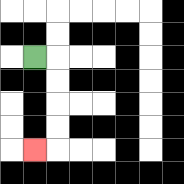{'start': '[1, 2]', 'end': '[1, 6]', 'path_directions': 'R,D,D,D,D,L', 'path_coordinates': '[[1, 2], [2, 2], [2, 3], [2, 4], [2, 5], [2, 6], [1, 6]]'}